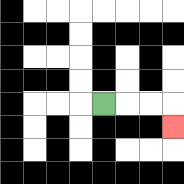{'start': '[4, 4]', 'end': '[7, 5]', 'path_directions': 'R,R,R,D', 'path_coordinates': '[[4, 4], [5, 4], [6, 4], [7, 4], [7, 5]]'}